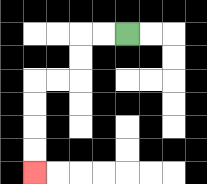{'start': '[5, 1]', 'end': '[1, 7]', 'path_directions': 'L,L,D,D,L,L,D,D,D,D', 'path_coordinates': '[[5, 1], [4, 1], [3, 1], [3, 2], [3, 3], [2, 3], [1, 3], [1, 4], [1, 5], [1, 6], [1, 7]]'}